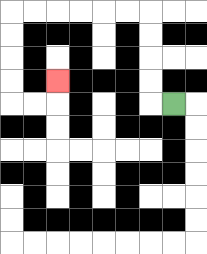{'start': '[7, 4]', 'end': '[2, 3]', 'path_directions': 'L,U,U,U,U,L,L,L,L,L,L,D,D,D,D,R,R,U', 'path_coordinates': '[[7, 4], [6, 4], [6, 3], [6, 2], [6, 1], [6, 0], [5, 0], [4, 0], [3, 0], [2, 0], [1, 0], [0, 0], [0, 1], [0, 2], [0, 3], [0, 4], [1, 4], [2, 4], [2, 3]]'}